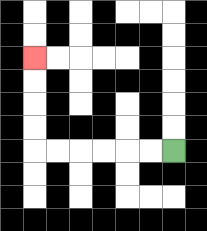{'start': '[7, 6]', 'end': '[1, 2]', 'path_directions': 'L,L,L,L,L,L,U,U,U,U', 'path_coordinates': '[[7, 6], [6, 6], [5, 6], [4, 6], [3, 6], [2, 6], [1, 6], [1, 5], [1, 4], [1, 3], [1, 2]]'}